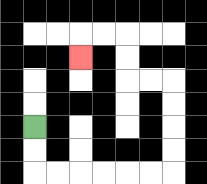{'start': '[1, 5]', 'end': '[3, 2]', 'path_directions': 'D,D,R,R,R,R,R,R,U,U,U,U,L,L,U,U,L,L,D', 'path_coordinates': '[[1, 5], [1, 6], [1, 7], [2, 7], [3, 7], [4, 7], [5, 7], [6, 7], [7, 7], [7, 6], [7, 5], [7, 4], [7, 3], [6, 3], [5, 3], [5, 2], [5, 1], [4, 1], [3, 1], [3, 2]]'}